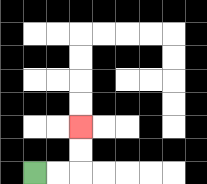{'start': '[1, 7]', 'end': '[3, 5]', 'path_directions': 'R,R,U,U', 'path_coordinates': '[[1, 7], [2, 7], [3, 7], [3, 6], [3, 5]]'}